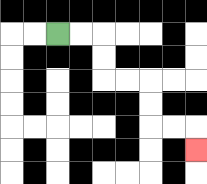{'start': '[2, 1]', 'end': '[8, 6]', 'path_directions': 'R,R,D,D,R,R,D,D,R,R,D', 'path_coordinates': '[[2, 1], [3, 1], [4, 1], [4, 2], [4, 3], [5, 3], [6, 3], [6, 4], [6, 5], [7, 5], [8, 5], [8, 6]]'}